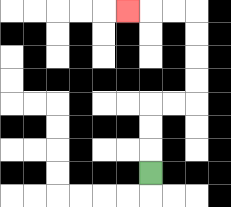{'start': '[6, 7]', 'end': '[5, 0]', 'path_directions': 'U,U,U,R,R,U,U,U,U,L,L,L', 'path_coordinates': '[[6, 7], [6, 6], [6, 5], [6, 4], [7, 4], [8, 4], [8, 3], [8, 2], [8, 1], [8, 0], [7, 0], [6, 0], [5, 0]]'}